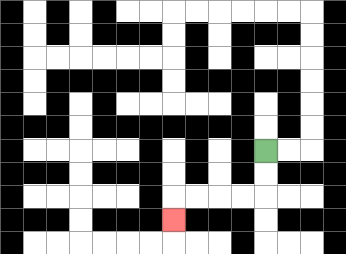{'start': '[11, 6]', 'end': '[7, 9]', 'path_directions': 'D,D,L,L,L,L,D', 'path_coordinates': '[[11, 6], [11, 7], [11, 8], [10, 8], [9, 8], [8, 8], [7, 8], [7, 9]]'}